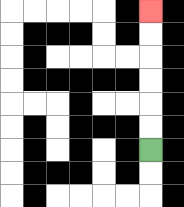{'start': '[6, 6]', 'end': '[6, 0]', 'path_directions': 'U,U,U,U,U,U', 'path_coordinates': '[[6, 6], [6, 5], [6, 4], [6, 3], [6, 2], [6, 1], [6, 0]]'}